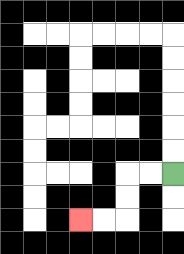{'start': '[7, 7]', 'end': '[3, 9]', 'path_directions': 'L,L,D,D,L,L', 'path_coordinates': '[[7, 7], [6, 7], [5, 7], [5, 8], [5, 9], [4, 9], [3, 9]]'}